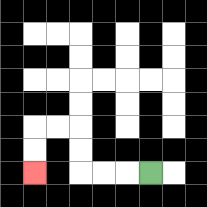{'start': '[6, 7]', 'end': '[1, 7]', 'path_directions': 'L,L,L,U,U,L,L,D,D', 'path_coordinates': '[[6, 7], [5, 7], [4, 7], [3, 7], [3, 6], [3, 5], [2, 5], [1, 5], [1, 6], [1, 7]]'}